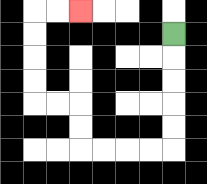{'start': '[7, 1]', 'end': '[3, 0]', 'path_directions': 'D,D,D,D,D,L,L,L,L,U,U,L,L,U,U,U,U,R,R', 'path_coordinates': '[[7, 1], [7, 2], [7, 3], [7, 4], [7, 5], [7, 6], [6, 6], [5, 6], [4, 6], [3, 6], [3, 5], [3, 4], [2, 4], [1, 4], [1, 3], [1, 2], [1, 1], [1, 0], [2, 0], [3, 0]]'}